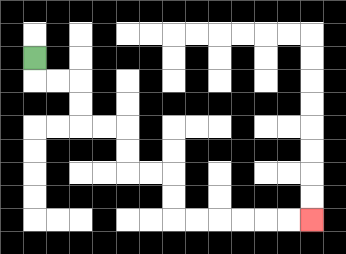{'start': '[1, 2]', 'end': '[13, 9]', 'path_directions': 'D,R,R,D,D,R,R,D,D,R,R,D,D,R,R,R,R,R,R', 'path_coordinates': '[[1, 2], [1, 3], [2, 3], [3, 3], [3, 4], [3, 5], [4, 5], [5, 5], [5, 6], [5, 7], [6, 7], [7, 7], [7, 8], [7, 9], [8, 9], [9, 9], [10, 9], [11, 9], [12, 9], [13, 9]]'}